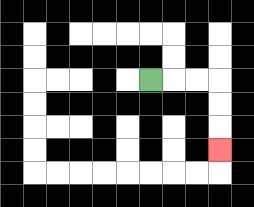{'start': '[6, 3]', 'end': '[9, 6]', 'path_directions': 'R,R,R,D,D,D', 'path_coordinates': '[[6, 3], [7, 3], [8, 3], [9, 3], [9, 4], [9, 5], [9, 6]]'}